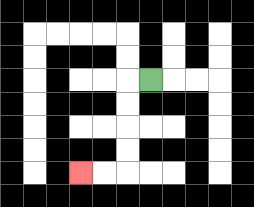{'start': '[6, 3]', 'end': '[3, 7]', 'path_directions': 'L,D,D,D,D,L,L', 'path_coordinates': '[[6, 3], [5, 3], [5, 4], [5, 5], [5, 6], [5, 7], [4, 7], [3, 7]]'}